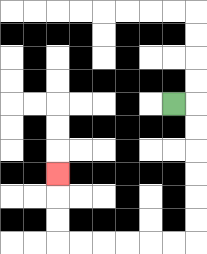{'start': '[7, 4]', 'end': '[2, 7]', 'path_directions': 'R,D,D,D,D,D,D,L,L,L,L,L,L,U,U,U', 'path_coordinates': '[[7, 4], [8, 4], [8, 5], [8, 6], [8, 7], [8, 8], [8, 9], [8, 10], [7, 10], [6, 10], [5, 10], [4, 10], [3, 10], [2, 10], [2, 9], [2, 8], [2, 7]]'}